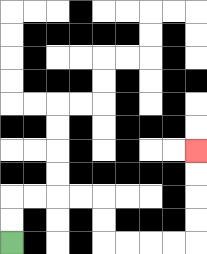{'start': '[0, 10]', 'end': '[8, 6]', 'path_directions': 'U,U,R,R,R,R,D,D,R,R,R,R,U,U,U,U', 'path_coordinates': '[[0, 10], [0, 9], [0, 8], [1, 8], [2, 8], [3, 8], [4, 8], [4, 9], [4, 10], [5, 10], [6, 10], [7, 10], [8, 10], [8, 9], [8, 8], [8, 7], [8, 6]]'}